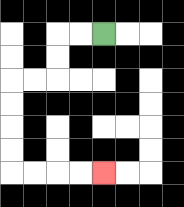{'start': '[4, 1]', 'end': '[4, 7]', 'path_directions': 'L,L,D,D,L,L,D,D,D,D,R,R,R,R', 'path_coordinates': '[[4, 1], [3, 1], [2, 1], [2, 2], [2, 3], [1, 3], [0, 3], [0, 4], [0, 5], [0, 6], [0, 7], [1, 7], [2, 7], [3, 7], [4, 7]]'}